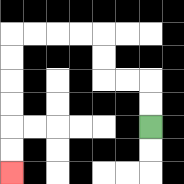{'start': '[6, 5]', 'end': '[0, 7]', 'path_directions': 'U,U,L,L,U,U,L,L,L,L,D,D,D,D,D,D', 'path_coordinates': '[[6, 5], [6, 4], [6, 3], [5, 3], [4, 3], [4, 2], [4, 1], [3, 1], [2, 1], [1, 1], [0, 1], [0, 2], [0, 3], [0, 4], [0, 5], [0, 6], [0, 7]]'}